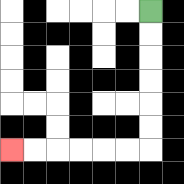{'start': '[6, 0]', 'end': '[0, 6]', 'path_directions': 'D,D,D,D,D,D,L,L,L,L,L,L', 'path_coordinates': '[[6, 0], [6, 1], [6, 2], [6, 3], [6, 4], [6, 5], [6, 6], [5, 6], [4, 6], [3, 6], [2, 6], [1, 6], [0, 6]]'}